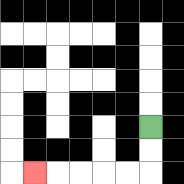{'start': '[6, 5]', 'end': '[1, 7]', 'path_directions': 'D,D,L,L,L,L,L', 'path_coordinates': '[[6, 5], [6, 6], [6, 7], [5, 7], [4, 7], [3, 7], [2, 7], [1, 7]]'}